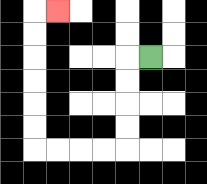{'start': '[6, 2]', 'end': '[2, 0]', 'path_directions': 'L,D,D,D,D,L,L,L,L,U,U,U,U,U,U,R', 'path_coordinates': '[[6, 2], [5, 2], [5, 3], [5, 4], [5, 5], [5, 6], [4, 6], [3, 6], [2, 6], [1, 6], [1, 5], [1, 4], [1, 3], [1, 2], [1, 1], [1, 0], [2, 0]]'}